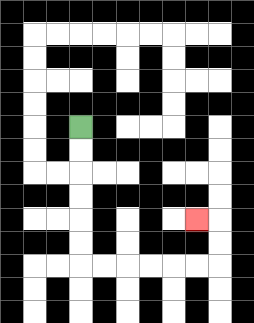{'start': '[3, 5]', 'end': '[8, 9]', 'path_directions': 'D,D,D,D,D,D,R,R,R,R,R,R,U,U,L', 'path_coordinates': '[[3, 5], [3, 6], [3, 7], [3, 8], [3, 9], [3, 10], [3, 11], [4, 11], [5, 11], [6, 11], [7, 11], [8, 11], [9, 11], [9, 10], [9, 9], [8, 9]]'}